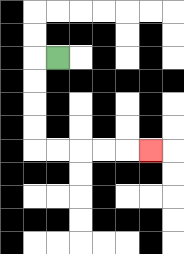{'start': '[2, 2]', 'end': '[6, 6]', 'path_directions': 'L,D,D,D,D,R,R,R,R,R', 'path_coordinates': '[[2, 2], [1, 2], [1, 3], [1, 4], [1, 5], [1, 6], [2, 6], [3, 6], [4, 6], [5, 6], [6, 6]]'}